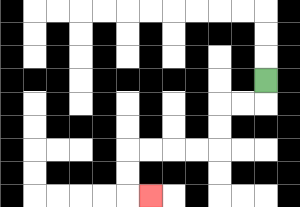{'start': '[11, 3]', 'end': '[6, 8]', 'path_directions': 'D,L,L,D,D,L,L,L,L,D,D,R', 'path_coordinates': '[[11, 3], [11, 4], [10, 4], [9, 4], [9, 5], [9, 6], [8, 6], [7, 6], [6, 6], [5, 6], [5, 7], [5, 8], [6, 8]]'}